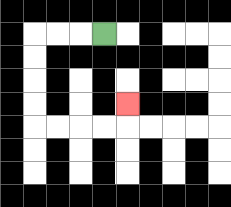{'start': '[4, 1]', 'end': '[5, 4]', 'path_directions': 'L,L,L,D,D,D,D,R,R,R,R,U', 'path_coordinates': '[[4, 1], [3, 1], [2, 1], [1, 1], [1, 2], [1, 3], [1, 4], [1, 5], [2, 5], [3, 5], [4, 5], [5, 5], [5, 4]]'}